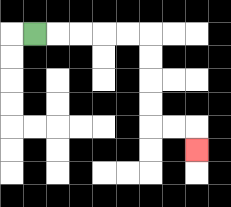{'start': '[1, 1]', 'end': '[8, 6]', 'path_directions': 'R,R,R,R,R,D,D,D,D,R,R,D', 'path_coordinates': '[[1, 1], [2, 1], [3, 1], [4, 1], [5, 1], [6, 1], [6, 2], [6, 3], [6, 4], [6, 5], [7, 5], [8, 5], [8, 6]]'}